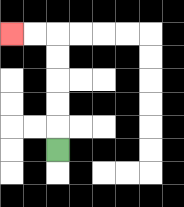{'start': '[2, 6]', 'end': '[0, 1]', 'path_directions': 'U,U,U,U,U,L,L', 'path_coordinates': '[[2, 6], [2, 5], [2, 4], [2, 3], [2, 2], [2, 1], [1, 1], [0, 1]]'}